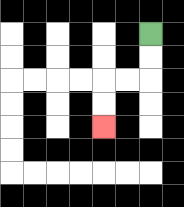{'start': '[6, 1]', 'end': '[4, 5]', 'path_directions': 'D,D,L,L,D,D', 'path_coordinates': '[[6, 1], [6, 2], [6, 3], [5, 3], [4, 3], [4, 4], [4, 5]]'}